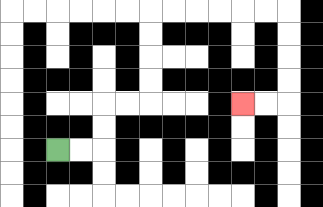{'start': '[2, 6]', 'end': '[10, 4]', 'path_directions': 'R,R,U,U,R,R,U,U,U,U,R,R,R,R,R,R,D,D,D,D,L,L', 'path_coordinates': '[[2, 6], [3, 6], [4, 6], [4, 5], [4, 4], [5, 4], [6, 4], [6, 3], [6, 2], [6, 1], [6, 0], [7, 0], [8, 0], [9, 0], [10, 0], [11, 0], [12, 0], [12, 1], [12, 2], [12, 3], [12, 4], [11, 4], [10, 4]]'}